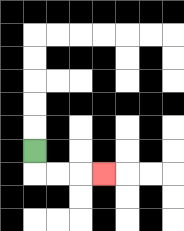{'start': '[1, 6]', 'end': '[4, 7]', 'path_directions': 'D,R,R,R', 'path_coordinates': '[[1, 6], [1, 7], [2, 7], [3, 7], [4, 7]]'}